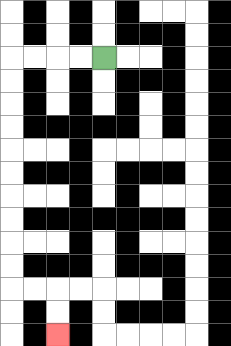{'start': '[4, 2]', 'end': '[2, 14]', 'path_directions': 'L,L,L,L,D,D,D,D,D,D,D,D,D,D,R,R,D,D', 'path_coordinates': '[[4, 2], [3, 2], [2, 2], [1, 2], [0, 2], [0, 3], [0, 4], [0, 5], [0, 6], [0, 7], [0, 8], [0, 9], [0, 10], [0, 11], [0, 12], [1, 12], [2, 12], [2, 13], [2, 14]]'}